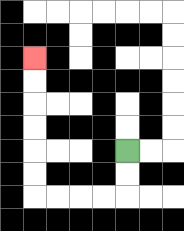{'start': '[5, 6]', 'end': '[1, 2]', 'path_directions': 'D,D,L,L,L,L,U,U,U,U,U,U', 'path_coordinates': '[[5, 6], [5, 7], [5, 8], [4, 8], [3, 8], [2, 8], [1, 8], [1, 7], [1, 6], [1, 5], [1, 4], [1, 3], [1, 2]]'}